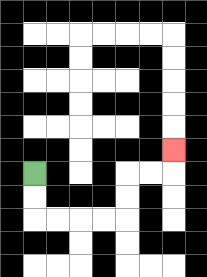{'start': '[1, 7]', 'end': '[7, 6]', 'path_directions': 'D,D,R,R,R,R,U,U,R,R,U', 'path_coordinates': '[[1, 7], [1, 8], [1, 9], [2, 9], [3, 9], [4, 9], [5, 9], [5, 8], [5, 7], [6, 7], [7, 7], [7, 6]]'}